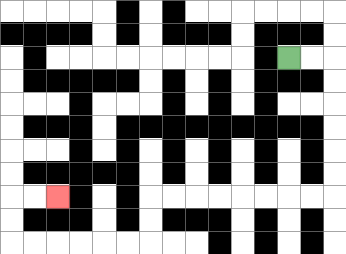{'start': '[12, 2]', 'end': '[2, 8]', 'path_directions': 'R,R,D,D,D,D,D,D,L,L,L,L,L,L,L,L,D,D,L,L,L,L,L,L,U,U,R,R', 'path_coordinates': '[[12, 2], [13, 2], [14, 2], [14, 3], [14, 4], [14, 5], [14, 6], [14, 7], [14, 8], [13, 8], [12, 8], [11, 8], [10, 8], [9, 8], [8, 8], [7, 8], [6, 8], [6, 9], [6, 10], [5, 10], [4, 10], [3, 10], [2, 10], [1, 10], [0, 10], [0, 9], [0, 8], [1, 8], [2, 8]]'}